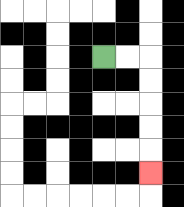{'start': '[4, 2]', 'end': '[6, 7]', 'path_directions': 'R,R,D,D,D,D,D', 'path_coordinates': '[[4, 2], [5, 2], [6, 2], [6, 3], [6, 4], [6, 5], [6, 6], [6, 7]]'}